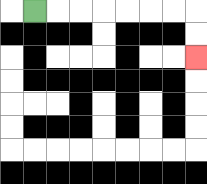{'start': '[1, 0]', 'end': '[8, 2]', 'path_directions': 'R,R,R,R,R,R,R,D,D', 'path_coordinates': '[[1, 0], [2, 0], [3, 0], [4, 0], [5, 0], [6, 0], [7, 0], [8, 0], [8, 1], [8, 2]]'}